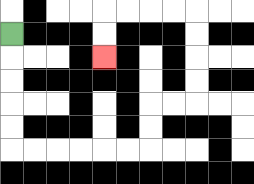{'start': '[0, 1]', 'end': '[4, 2]', 'path_directions': 'D,D,D,D,D,R,R,R,R,R,R,U,U,R,R,U,U,U,U,L,L,L,L,D,D', 'path_coordinates': '[[0, 1], [0, 2], [0, 3], [0, 4], [0, 5], [0, 6], [1, 6], [2, 6], [3, 6], [4, 6], [5, 6], [6, 6], [6, 5], [6, 4], [7, 4], [8, 4], [8, 3], [8, 2], [8, 1], [8, 0], [7, 0], [6, 0], [5, 0], [4, 0], [4, 1], [4, 2]]'}